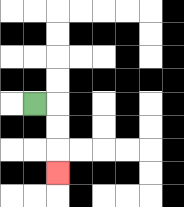{'start': '[1, 4]', 'end': '[2, 7]', 'path_directions': 'R,D,D,D', 'path_coordinates': '[[1, 4], [2, 4], [2, 5], [2, 6], [2, 7]]'}